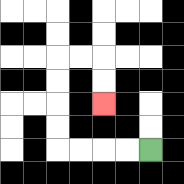{'start': '[6, 6]', 'end': '[4, 4]', 'path_directions': 'L,L,L,L,U,U,U,U,R,R,D,D', 'path_coordinates': '[[6, 6], [5, 6], [4, 6], [3, 6], [2, 6], [2, 5], [2, 4], [2, 3], [2, 2], [3, 2], [4, 2], [4, 3], [4, 4]]'}